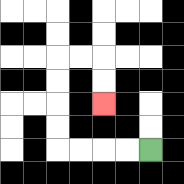{'start': '[6, 6]', 'end': '[4, 4]', 'path_directions': 'L,L,L,L,U,U,U,U,R,R,D,D', 'path_coordinates': '[[6, 6], [5, 6], [4, 6], [3, 6], [2, 6], [2, 5], [2, 4], [2, 3], [2, 2], [3, 2], [4, 2], [4, 3], [4, 4]]'}